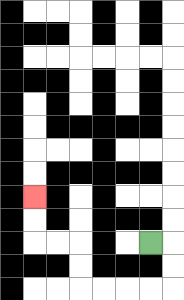{'start': '[6, 10]', 'end': '[1, 8]', 'path_directions': 'R,D,D,L,L,L,L,U,U,L,L,U,U', 'path_coordinates': '[[6, 10], [7, 10], [7, 11], [7, 12], [6, 12], [5, 12], [4, 12], [3, 12], [3, 11], [3, 10], [2, 10], [1, 10], [1, 9], [1, 8]]'}